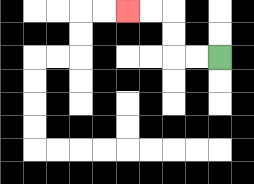{'start': '[9, 2]', 'end': '[5, 0]', 'path_directions': 'L,L,U,U,L,L', 'path_coordinates': '[[9, 2], [8, 2], [7, 2], [7, 1], [7, 0], [6, 0], [5, 0]]'}